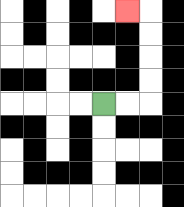{'start': '[4, 4]', 'end': '[5, 0]', 'path_directions': 'R,R,U,U,U,U,L', 'path_coordinates': '[[4, 4], [5, 4], [6, 4], [6, 3], [6, 2], [6, 1], [6, 0], [5, 0]]'}